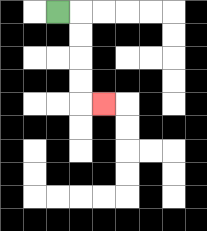{'start': '[2, 0]', 'end': '[4, 4]', 'path_directions': 'R,D,D,D,D,R', 'path_coordinates': '[[2, 0], [3, 0], [3, 1], [3, 2], [3, 3], [3, 4], [4, 4]]'}